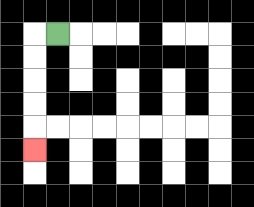{'start': '[2, 1]', 'end': '[1, 6]', 'path_directions': 'L,D,D,D,D,D', 'path_coordinates': '[[2, 1], [1, 1], [1, 2], [1, 3], [1, 4], [1, 5], [1, 6]]'}